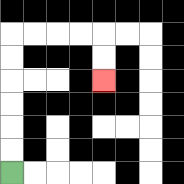{'start': '[0, 7]', 'end': '[4, 3]', 'path_directions': 'U,U,U,U,U,U,R,R,R,R,D,D', 'path_coordinates': '[[0, 7], [0, 6], [0, 5], [0, 4], [0, 3], [0, 2], [0, 1], [1, 1], [2, 1], [3, 1], [4, 1], [4, 2], [4, 3]]'}